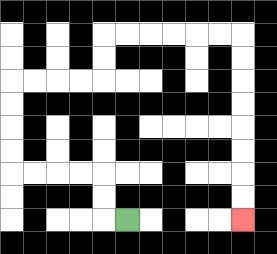{'start': '[5, 9]', 'end': '[10, 9]', 'path_directions': 'L,U,U,L,L,L,L,U,U,U,U,R,R,R,R,U,U,R,R,R,R,R,R,D,D,D,D,D,D,D,D', 'path_coordinates': '[[5, 9], [4, 9], [4, 8], [4, 7], [3, 7], [2, 7], [1, 7], [0, 7], [0, 6], [0, 5], [0, 4], [0, 3], [1, 3], [2, 3], [3, 3], [4, 3], [4, 2], [4, 1], [5, 1], [6, 1], [7, 1], [8, 1], [9, 1], [10, 1], [10, 2], [10, 3], [10, 4], [10, 5], [10, 6], [10, 7], [10, 8], [10, 9]]'}